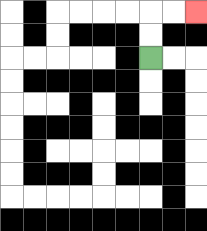{'start': '[6, 2]', 'end': '[8, 0]', 'path_directions': 'U,U,R,R', 'path_coordinates': '[[6, 2], [6, 1], [6, 0], [7, 0], [8, 0]]'}